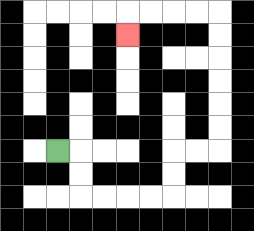{'start': '[2, 6]', 'end': '[5, 1]', 'path_directions': 'R,D,D,R,R,R,R,U,U,R,R,U,U,U,U,U,U,L,L,L,L,D', 'path_coordinates': '[[2, 6], [3, 6], [3, 7], [3, 8], [4, 8], [5, 8], [6, 8], [7, 8], [7, 7], [7, 6], [8, 6], [9, 6], [9, 5], [9, 4], [9, 3], [9, 2], [9, 1], [9, 0], [8, 0], [7, 0], [6, 0], [5, 0], [5, 1]]'}